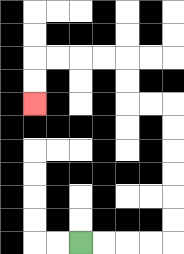{'start': '[3, 10]', 'end': '[1, 4]', 'path_directions': 'R,R,R,R,U,U,U,U,U,U,L,L,U,U,L,L,L,L,D,D', 'path_coordinates': '[[3, 10], [4, 10], [5, 10], [6, 10], [7, 10], [7, 9], [7, 8], [7, 7], [7, 6], [7, 5], [7, 4], [6, 4], [5, 4], [5, 3], [5, 2], [4, 2], [3, 2], [2, 2], [1, 2], [1, 3], [1, 4]]'}